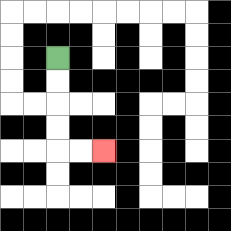{'start': '[2, 2]', 'end': '[4, 6]', 'path_directions': 'D,D,D,D,R,R', 'path_coordinates': '[[2, 2], [2, 3], [2, 4], [2, 5], [2, 6], [3, 6], [4, 6]]'}